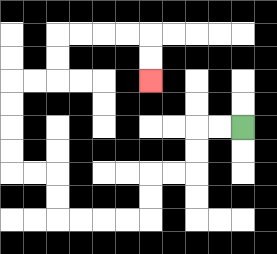{'start': '[10, 5]', 'end': '[6, 3]', 'path_directions': 'L,L,D,D,L,L,D,D,L,L,L,L,U,U,L,L,U,U,U,U,R,R,U,U,R,R,R,R,D,D', 'path_coordinates': '[[10, 5], [9, 5], [8, 5], [8, 6], [8, 7], [7, 7], [6, 7], [6, 8], [6, 9], [5, 9], [4, 9], [3, 9], [2, 9], [2, 8], [2, 7], [1, 7], [0, 7], [0, 6], [0, 5], [0, 4], [0, 3], [1, 3], [2, 3], [2, 2], [2, 1], [3, 1], [4, 1], [5, 1], [6, 1], [6, 2], [6, 3]]'}